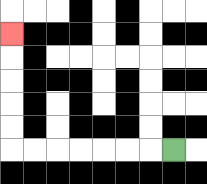{'start': '[7, 6]', 'end': '[0, 1]', 'path_directions': 'L,L,L,L,L,L,L,U,U,U,U,U', 'path_coordinates': '[[7, 6], [6, 6], [5, 6], [4, 6], [3, 6], [2, 6], [1, 6], [0, 6], [0, 5], [0, 4], [0, 3], [0, 2], [0, 1]]'}